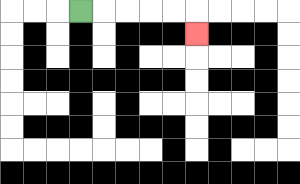{'start': '[3, 0]', 'end': '[8, 1]', 'path_directions': 'R,R,R,R,R,D', 'path_coordinates': '[[3, 0], [4, 0], [5, 0], [6, 0], [7, 0], [8, 0], [8, 1]]'}